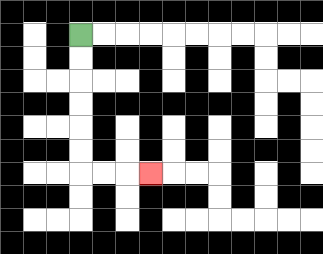{'start': '[3, 1]', 'end': '[6, 7]', 'path_directions': 'D,D,D,D,D,D,R,R,R', 'path_coordinates': '[[3, 1], [3, 2], [3, 3], [3, 4], [3, 5], [3, 6], [3, 7], [4, 7], [5, 7], [6, 7]]'}